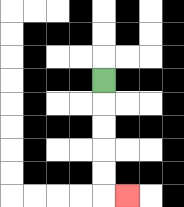{'start': '[4, 3]', 'end': '[5, 8]', 'path_directions': 'D,D,D,D,D,R', 'path_coordinates': '[[4, 3], [4, 4], [4, 5], [4, 6], [4, 7], [4, 8], [5, 8]]'}